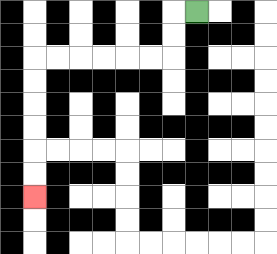{'start': '[8, 0]', 'end': '[1, 8]', 'path_directions': 'L,D,D,L,L,L,L,L,L,D,D,D,D,D,D', 'path_coordinates': '[[8, 0], [7, 0], [7, 1], [7, 2], [6, 2], [5, 2], [4, 2], [3, 2], [2, 2], [1, 2], [1, 3], [1, 4], [1, 5], [1, 6], [1, 7], [1, 8]]'}